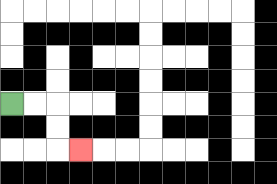{'start': '[0, 4]', 'end': '[3, 6]', 'path_directions': 'R,R,D,D,R', 'path_coordinates': '[[0, 4], [1, 4], [2, 4], [2, 5], [2, 6], [3, 6]]'}